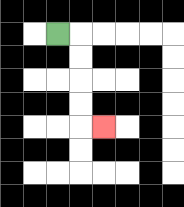{'start': '[2, 1]', 'end': '[4, 5]', 'path_directions': 'R,D,D,D,D,R', 'path_coordinates': '[[2, 1], [3, 1], [3, 2], [3, 3], [3, 4], [3, 5], [4, 5]]'}